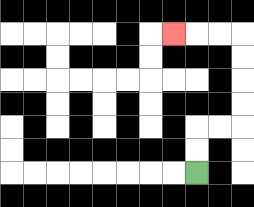{'start': '[8, 7]', 'end': '[7, 1]', 'path_directions': 'U,U,R,R,U,U,U,U,L,L,L', 'path_coordinates': '[[8, 7], [8, 6], [8, 5], [9, 5], [10, 5], [10, 4], [10, 3], [10, 2], [10, 1], [9, 1], [8, 1], [7, 1]]'}